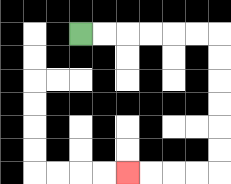{'start': '[3, 1]', 'end': '[5, 7]', 'path_directions': 'R,R,R,R,R,R,D,D,D,D,D,D,L,L,L,L', 'path_coordinates': '[[3, 1], [4, 1], [5, 1], [6, 1], [7, 1], [8, 1], [9, 1], [9, 2], [9, 3], [9, 4], [9, 5], [9, 6], [9, 7], [8, 7], [7, 7], [6, 7], [5, 7]]'}